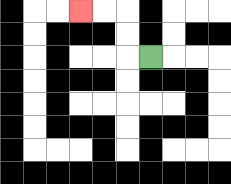{'start': '[6, 2]', 'end': '[3, 0]', 'path_directions': 'L,U,U,L,L', 'path_coordinates': '[[6, 2], [5, 2], [5, 1], [5, 0], [4, 0], [3, 0]]'}